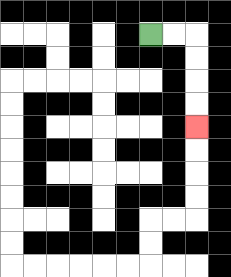{'start': '[6, 1]', 'end': '[8, 5]', 'path_directions': 'R,R,D,D,D,D', 'path_coordinates': '[[6, 1], [7, 1], [8, 1], [8, 2], [8, 3], [8, 4], [8, 5]]'}